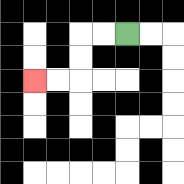{'start': '[5, 1]', 'end': '[1, 3]', 'path_directions': 'L,L,D,D,L,L', 'path_coordinates': '[[5, 1], [4, 1], [3, 1], [3, 2], [3, 3], [2, 3], [1, 3]]'}